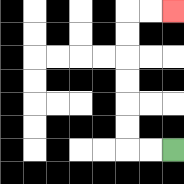{'start': '[7, 6]', 'end': '[7, 0]', 'path_directions': 'L,L,U,U,U,U,U,U,R,R', 'path_coordinates': '[[7, 6], [6, 6], [5, 6], [5, 5], [5, 4], [5, 3], [5, 2], [5, 1], [5, 0], [6, 0], [7, 0]]'}